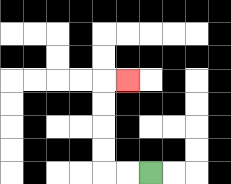{'start': '[6, 7]', 'end': '[5, 3]', 'path_directions': 'L,L,U,U,U,U,R', 'path_coordinates': '[[6, 7], [5, 7], [4, 7], [4, 6], [4, 5], [4, 4], [4, 3], [5, 3]]'}